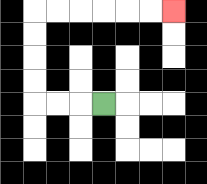{'start': '[4, 4]', 'end': '[7, 0]', 'path_directions': 'L,L,L,U,U,U,U,R,R,R,R,R,R', 'path_coordinates': '[[4, 4], [3, 4], [2, 4], [1, 4], [1, 3], [1, 2], [1, 1], [1, 0], [2, 0], [3, 0], [4, 0], [5, 0], [6, 0], [7, 0]]'}